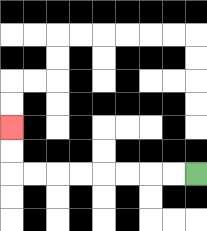{'start': '[8, 7]', 'end': '[0, 5]', 'path_directions': 'L,L,L,L,L,L,L,L,U,U', 'path_coordinates': '[[8, 7], [7, 7], [6, 7], [5, 7], [4, 7], [3, 7], [2, 7], [1, 7], [0, 7], [0, 6], [0, 5]]'}